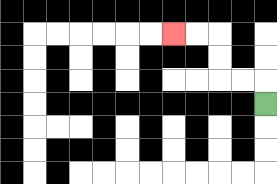{'start': '[11, 4]', 'end': '[7, 1]', 'path_directions': 'U,L,L,U,U,L,L', 'path_coordinates': '[[11, 4], [11, 3], [10, 3], [9, 3], [9, 2], [9, 1], [8, 1], [7, 1]]'}